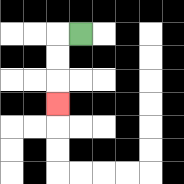{'start': '[3, 1]', 'end': '[2, 4]', 'path_directions': 'L,D,D,D', 'path_coordinates': '[[3, 1], [2, 1], [2, 2], [2, 3], [2, 4]]'}